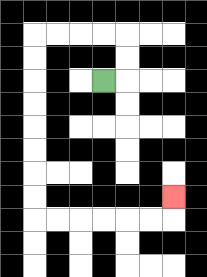{'start': '[4, 3]', 'end': '[7, 8]', 'path_directions': 'R,U,U,L,L,L,L,D,D,D,D,D,D,D,D,R,R,R,R,R,R,U', 'path_coordinates': '[[4, 3], [5, 3], [5, 2], [5, 1], [4, 1], [3, 1], [2, 1], [1, 1], [1, 2], [1, 3], [1, 4], [1, 5], [1, 6], [1, 7], [1, 8], [1, 9], [2, 9], [3, 9], [4, 9], [5, 9], [6, 9], [7, 9], [7, 8]]'}